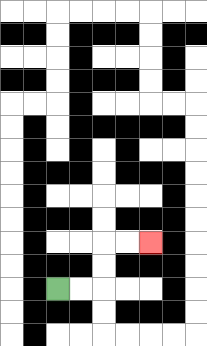{'start': '[2, 12]', 'end': '[6, 10]', 'path_directions': 'R,R,U,U,R,R', 'path_coordinates': '[[2, 12], [3, 12], [4, 12], [4, 11], [4, 10], [5, 10], [6, 10]]'}